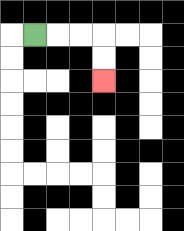{'start': '[1, 1]', 'end': '[4, 3]', 'path_directions': 'R,R,R,D,D', 'path_coordinates': '[[1, 1], [2, 1], [3, 1], [4, 1], [4, 2], [4, 3]]'}